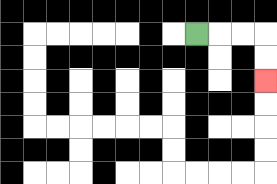{'start': '[8, 1]', 'end': '[11, 3]', 'path_directions': 'R,R,R,D,D', 'path_coordinates': '[[8, 1], [9, 1], [10, 1], [11, 1], [11, 2], [11, 3]]'}